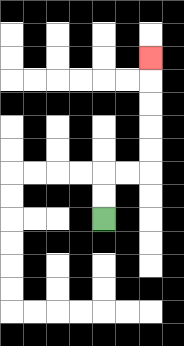{'start': '[4, 9]', 'end': '[6, 2]', 'path_directions': 'U,U,R,R,U,U,U,U,U', 'path_coordinates': '[[4, 9], [4, 8], [4, 7], [5, 7], [6, 7], [6, 6], [6, 5], [6, 4], [6, 3], [6, 2]]'}